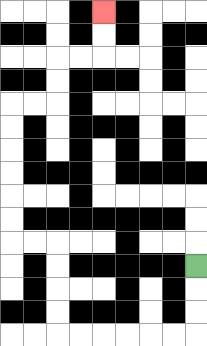{'start': '[8, 11]', 'end': '[4, 0]', 'path_directions': 'D,D,D,L,L,L,L,L,L,U,U,U,U,L,L,U,U,U,U,U,U,R,R,U,U,R,R,U,U', 'path_coordinates': '[[8, 11], [8, 12], [8, 13], [8, 14], [7, 14], [6, 14], [5, 14], [4, 14], [3, 14], [2, 14], [2, 13], [2, 12], [2, 11], [2, 10], [1, 10], [0, 10], [0, 9], [0, 8], [0, 7], [0, 6], [0, 5], [0, 4], [1, 4], [2, 4], [2, 3], [2, 2], [3, 2], [4, 2], [4, 1], [4, 0]]'}